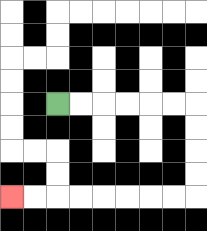{'start': '[2, 4]', 'end': '[0, 8]', 'path_directions': 'R,R,R,R,R,R,D,D,D,D,L,L,L,L,L,L,L,L', 'path_coordinates': '[[2, 4], [3, 4], [4, 4], [5, 4], [6, 4], [7, 4], [8, 4], [8, 5], [8, 6], [8, 7], [8, 8], [7, 8], [6, 8], [5, 8], [4, 8], [3, 8], [2, 8], [1, 8], [0, 8]]'}